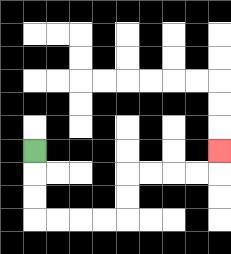{'start': '[1, 6]', 'end': '[9, 6]', 'path_directions': 'D,D,D,R,R,R,R,U,U,R,R,R,R,U', 'path_coordinates': '[[1, 6], [1, 7], [1, 8], [1, 9], [2, 9], [3, 9], [4, 9], [5, 9], [5, 8], [5, 7], [6, 7], [7, 7], [8, 7], [9, 7], [9, 6]]'}